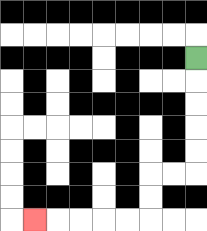{'start': '[8, 2]', 'end': '[1, 9]', 'path_directions': 'D,D,D,D,D,L,L,D,D,L,L,L,L,L', 'path_coordinates': '[[8, 2], [8, 3], [8, 4], [8, 5], [8, 6], [8, 7], [7, 7], [6, 7], [6, 8], [6, 9], [5, 9], [4, 9], [3, 9], [2, 9], [1, 9]]'}